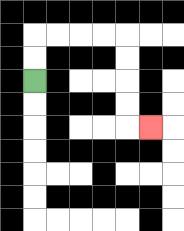{'start': '[1, 3]', 'end': '[6, 5]', 'path_directions': 'U,U,R,R,R,R,D,D,D,D,R', 'path_coordinates': '[[1, 3], [1, 2], [1, 1], [2, 1], [3, 1], [4, 1], [5, 1], [5, 2], [5, 3], [5, 4], [5, 5], [6, 5]]'}